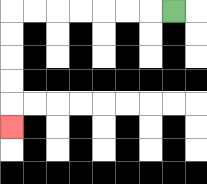{'start': '[7, 0]', 'end': '[0, 5]', 'path_directions': 'L,L,L,L,L,L,L,D,D,D,D,D', 'path_coordinates': '[[7, 0], [6, 0], [5, 0], [4, 0], [3, 0], [2, 0], [1, 0], [0, 0], [0, 1], [0, 2], [0, 3], [0, 4], [0, 5]]'}